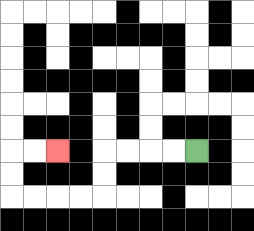{'start': '[8, 6]', 'end': '[2, 6]', 'path_directions': 'L,L,L,L,D,D,L,L,L,L,U,U,R,R', 'path_coordinates': '[[8, 6], [7, 6], [6, 6], [5, 6], [4, 6], [4, 7], [4, 8], [3, 8], [2, 8], [1, 8], [0, 8], [0, 7], [0, 6], [1, 6], [2, 6]]'}